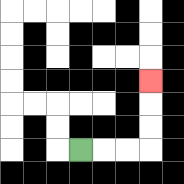{'start': '[3, 6]', 'end': '[6, 3]', 'path_directions': 'R,R,R,U,U,U', 'path_coordinates': '[[3, 6], [4, 6], [5, 6], [6, 6], [6, 5], [6, 4], [6, 3]]'}